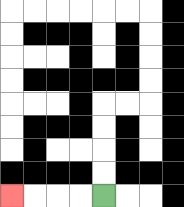{'start': '[4, 8]', 'end': '[0, 8]', 'path_directions': 'L,L,L,L', 'path_coordinates': '[[4, 8], [3, 8], [2, 8], [1, 8], [0, 8]]'}